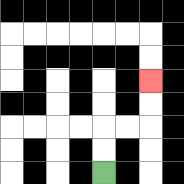{'start': '[4, 7]', 'end': '[6, 3]', 'path_directions': 'U,U,R,R,U,U', 'path_coordinates': '[[4, 7], [4, 6], [4, 5], [5, 5], [6, 5], [6, 4], [6, 3]]'}